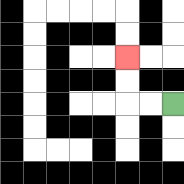{'start': '[7, 4]', 'end': '[5, 2]', 'path_directions': 'L,L,U,U', 'path_coordinates': '[[7, 4], [6, 4], [5, 4], [5, 3], [5, 2]]'}